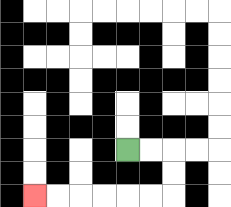{'start': '[5, 6]', 'end': '[1, 8]', 'path_directions': 'R,R,D,D,L,L,L,L,L,L', 'path_coordinates': '[[5, 6], [6, 6], [7, 6], [7, 7], [7, 8], [6, 8], [5, 8], [4, 8], [3, 8], [2, 8], [1, 8]]'}